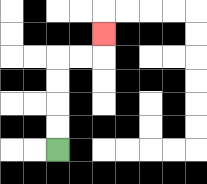{'start': '[2, 6]', 'end': '[4, 1]', 'path_directions': 'U,U,U,U,R,R,U', 'path_coordinates': '[[2, 6], [2, 5], [2, 4], [2, 3], [2, 2], [3, 2], [4, 2], [4, 1]]'}